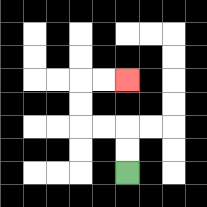{'start': '[5, 7]', 'end': '[5, 3]', 'path_directions': 'U,U,L,L,U,U,R,R', 'path_coordinates': '[[5, 7], [5, 6], [5, 5], [4, 5], [3, 5], [3, 4], [3, 3], [4, 3], [5, 3]]'}